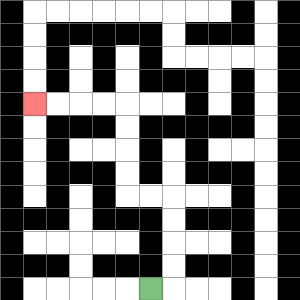{'start': '[6, 12]', 'end': '[1, 4]', 'path_directions': 'R,U,U,U,U,L,L,U,U,U,U,L,L,L,L', 'path_coordinates': '[[6, 12], [7, 12], [7, 11], [7, 10], [7, 9], [7, 8], [6, 8], [5, 8], [5, 7], [5, 6], [5, 5], [5, 4], [4, 4], [3, 4], [2, 4], [1, 4]]'}